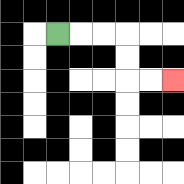{'start': '[2, 1]', 'end': '[7, 3]', 'path_directions': 'R,R,R,D,D,R,R', 'path_coordinates': '[[2, 1], [3, 1], [4, 1], [5, 1], [5, 2], [5, 3], [6, 3], [7, 3]]'}